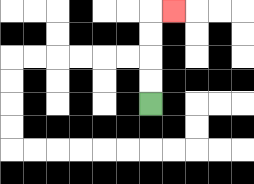{'start': '[6, 4]', 'end': '[7, 0]', 'path_directions': 'U,U,U,U,R', 'path_coordinates': '[[6, 4], [6, 3], [6, 2], [6, 1], [6, 0], [7, 0]]'}